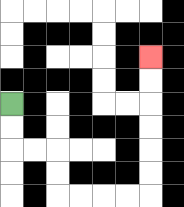{'start': '[0, 4]', 'end': '[6, 2]', 'path_directions': 'D,D,R,R,D,D,R,R,R,R,U,U,U,U,U,U', 'path_coordinates': '[[0, 4], [0, 5], [0, 6], [1, 6], [2, 6], [2, 7], [2, 8], [3, 8], [4, 8], [5, 8], [6, 8], [6, 7], [6, 6], [6, 5], [6, 4], [6, 3], [6, 2]]'}